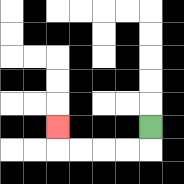{'start': '[6, 5]', 'end': '[2, 5]', 'path_directions': 'D,L,L,L,L,U', 'path_coordinates': '[[6, 5], [6, 6], [5, 6], [4, 6], [3, 6], [2, 6], [2, 5]]'}